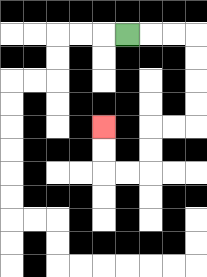{'start': '[5, 1]', 'end': '[4, 5]', 'path_directions': 'R,R,R,D,D,D,D,L,L,D,D,L,L,U,U', 'path_coordinates': '[[5, 1], [6, 1], [7, 1], [8, 1], [8, 2], [8, 3], [8, 4], [8, 5], [7, 5], [6, 5], [6, 6], [6, 7], [5, 7], [4, 7], [4, 6], [4, 5]]'}